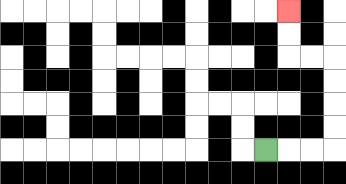{'start': '[11, 6]', 'end': '[12, 0]', 'path_directions': 'R,R,R,U,U,U,U,L,L,U,U', 'path_coordinates': '[[11, 6], [12, 6], [13, 6], [14, 6], [14, 5], [14, 4], [14, 3], [14, 2], [13, 2], [12, 2], [12, 1], [12, 0]]'}